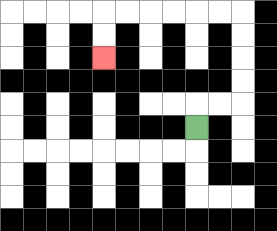{'start': '[8, 5]', 'end': '[4, 2]', 'path_directions': 'U,R,R,U,U,U,U,L,L,L,L,L,L,D,D', 'path_coordinates': '[[8, 5], [8, 4], [9, 4], [10, 4], [10, 3], [10, 2], [10, 1], [10, 0], [9, 0], [8, 0], [7, 0], [6, 0], [5, 0], [4, 0], [4, 1], [4, 2]]'}